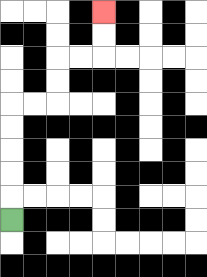{'start': '[0, 9]', 'end': '[4, 0]', 'path_directions': 'U,U,U,U,U,R,R,U,U,R,R,U,U', 'path_coordinates': '[[0, 9], [0, 8], [0, 7], [0, 6], [0, 5], [0, 4], [1, 4], [2, 4], [2, 3], [2, 2], [3, 2], [4, 2], [4, 1], [4, 0]]'}